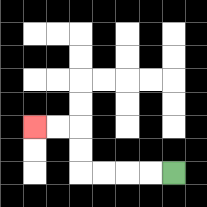{'start': '[7, 7]', 'end': '[1, 5]', 'path_directions': 'L,L,L,L,U,U,L,L', 'path_coordinates': '[[7, 7], [6, 7], [5, 7], [4, 7], [3, 7], [3, 6], [3, 5], [2, 5], [1, 5]]'}